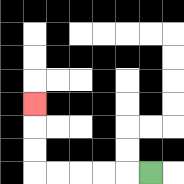{'start': '[6, 7]', 'end': '[1, 4]', 'path_directions': 'L,L,L,L,L,U,U,U', 'path_coordinates': '[[6, 7], [5, 7], [4, 7], [3, 7], [2, 7], [1, 7], [1, 6], [1, 5], [1, 4]]'}